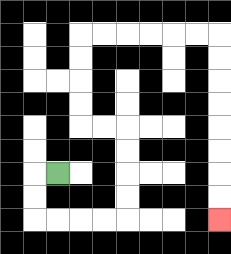{'start': '[2, 7]', 'end': '[9, 9]', 'path_directions': 'L,D,D,R,R,R,R,U,U,U,U,L,L,U,U,U,U,R,R,R,R,R,R,D,D,D,D,D,D,D,D', 'path_coordinates': '[[2, 7], [1, 7], [1, 8], [1, 9], [2, 9], [3, 9], [4, 9], [5, 9], [5, 8], [5, 7], [5, 6], [5, 5], [4, 5], [3, 5], [3, 4], [3, 3], [3, 2], [3, 1], [4, 1], [5, 1], [6, 1], [7, 1], [8, 1], [9, 1], [9, 2], [9, 3], [9, 4], [9, 5], [9, 6], [9, 7], [9, 8], [9, 9]]'}